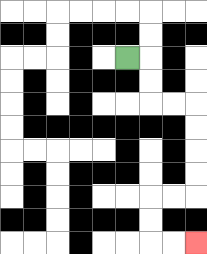{'start': '[5, 2]', 'end': '[8, 10]', 'path_directions': 'R,D,D,R,R,D,D,D,D,L,L,D,D,R,R', 'path_coordinates': '[[5, 2], [6, 2], [6, 3], [6, 4], [7, 4], [8, 4], [8, 5], [8, 6], [8, 7], [8, 8], [7, 8], [6, 8], [6, 9], [6, 10], [7, 10], [8, 10]]'}